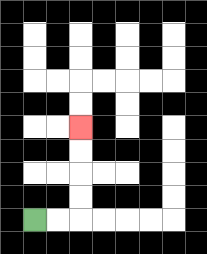{'start': '[1, 9]', 'end': '[3, 5]', 'path_directions': 'R,R,U,U,U,U', 'path_coordinates': '[[1, 9], [2, 9], [3, 9], [3, 8], [3, 7], [3, 6], [3, 5]]'}